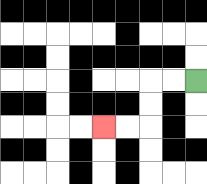{'start': '[8, 3]', 'end': '[4, 5]', 'path_directions': 'L,L,D,D,L,L', 'path_coordinates': '[[8, 3], [7, 3], [6, 3], [6, 4], [6, 5], [5, 5], [4, 5]]'}